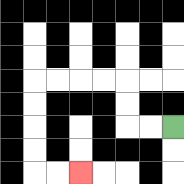{'start': '[7, 5]', 'end': '[3, 7]', 'path_directions': 'L,L,U,U,L,L,L,L,D,D,D,D,R,R', 'path_coordinates': '[[7, 5], [6, 5], [5, 5], [5, 4], [5, 3], [4, 3], [3, 3], [2, 3], [1, 3], [1, 4], [1, 5], [1, 6], [1, 7], [2, 7], [3, 7]]'}